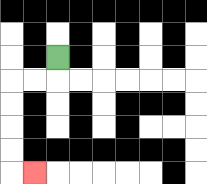{'start': '[2, 2]', 'end': '[1, 7]', 'path_directions': 'D,L,L,D,D,D,D,R', 'path_coordinates': '[[2, 2], [2, 3], [1, 3], [0, 3], [0, 4], [0, 5], [0, 6], [0, 7], [1, 7]]'}